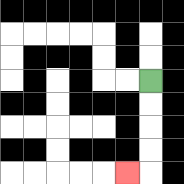{'start': '[6, 3]', 'end': '[5, 7]', 'path_directions': 'D,D,D,D,L', 'path_coordinates': '[[6, 3], [6, 4], [6, 5], [6, 6], [6, 7], [5, 7]]'}